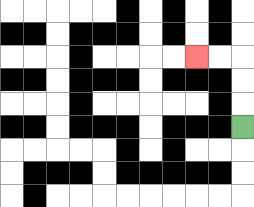{'start': '[10, 5]', 'end': '[8, 2]', 'path_directions': 'U,U,U,L,L', 'path_coordinates': '[[10, 5], [10, 4], [10, 3], [10, 2], [9, 2], [8, 2]]'}